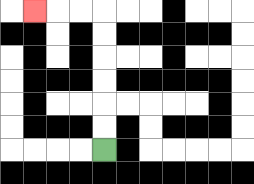{'start': '[4, 6]', 'end': '[1, 0]', 'path_directions': 'U,U,U,U,U,U,L,L,L', 'path_coordinates': '[[4, 6], [4, 5], [4, 4], [4, 3], [4, 2], [4, 1], [4, 0], [3, 0], [2, 0], [1, 0]]'}